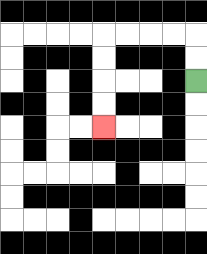{'start': '[8, 3]', 'end': '[4, 5]', 'path_directions': 'U,U,L,L,L,L,D,D,D,D', 'path_coordinates': '[[8, 3], [8, 2], [8, 1], [7, 1], [6, 1], [5, 1], [4, 1], [4, 2], [4, 3], [4, 4], [4, 5]]'}